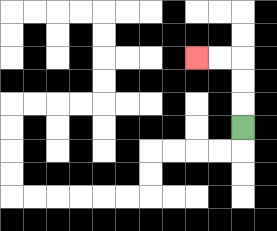{'start': '[10, 5]', 'end': '[8, 2]', 'path_directions': 'U,U,U,L,L', 'path_coordinates': '[[10, 5], [10, 4], [10, 3], [10, 2], [9, 2], [8, 2]]'}